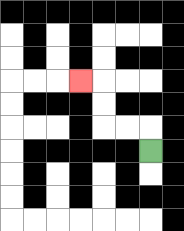{'start': '[6, 6]', 'end': '[3, 3]', 'path_directions': 'U,L,L,U,U,L', 'path_coordinates': '[[6, 6], [6, 5], [5, 5], [4, 5], [4, 4], [4, 3], [3, 3]]'}